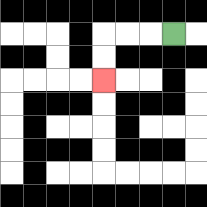{'start': '[7, 1]', 'end': '[4, 3]', 'path_directions': 'L,L,L,D,D', 'path_coordinates': '[[7, 1], [6, 1], [5, 1], [4, 1], [4, 2], [4, 3]]'}